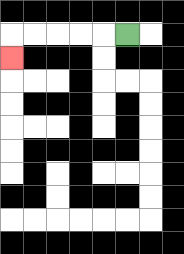{'start': '[5, 1]', 'end': '[0, 2]', 'path_directions': 'L,L,L,L,L,D', 'path_coordinates': '[[5, 1], [4, 1], [3, 1], [2, 1], [1, 1], [0, 1], [0, 2]]'}